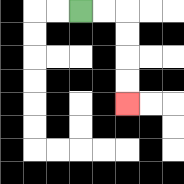{'start': '[3, 0]', 'end': '[5, 4]', 'path_directions': 'R,R,D,D,D,D', 'path_coordinates': '[[3, 0], [4, 0], [5, 0], [5, 1], [5, 2], [5, 3], [5, 4]]'}